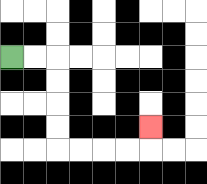{'start': '[0, 2]', 'end': '[6, 5]', 'path_directions': 'R,R,D,D,D,D,R,R,R,R,U', 'path_coordinates': '[[0, 2], [1, 2], [2, 2], [2, 3], [2, 4], [2, 5], [2, 6], [3, 6], [4, 6], [5, 6], [6, 6], [6, 5]]'}